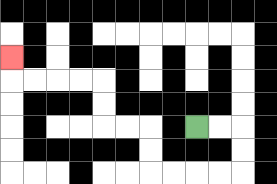{'start': '[8, 5]', 'end': '[0, 2]', 'path_directions': 'R,R,D,D,L,L,L,L,U,U,L,L,U,U,L,L,L,L,U', 'path_coordinates': '[[8, 5], [9, 5], [10, 5], [10, 6], [10, 7], [9, 7], [8, 7], [7, 7], [6, 7], [6, 6], [6, 5], [5, 5], [4, 5], [4, 4], [4, 3], [3, 3], [2, 3], [1, 3], [0, 3], [0, 2]]'}